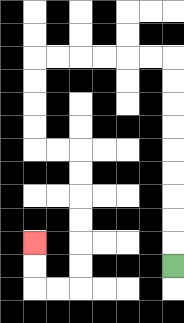{'start': '[7, 11]', 'end': '[1, 10]', 'path_directions': 'U,U,U,U,U,U,U,U,U,L,L,L,L,L,L,D,D,D,D,R,R,D,D,D,D,D,D,L,L,U,U', 'path_coordinates': '[[7, 11], [7, 10], [7, 9], [7, 8], [7, 7], [7, 6], [7, 5], [7, 4], [7, 3], [7, 2], [6, 2], [5, 2], [4, 2], [3, 2], [2, 2], [1, 2], [1, 3], [1, 4], [1, 5], [1, 6], [2, 6], [3, 6], [3, 7], [3, 8], [3, 9], [3, 10], [3, 11], [3, 12], [2, 12], [1, 12], [1, 11], [1, 10]]'}